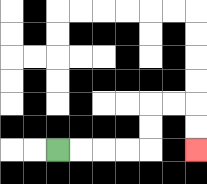{'start': '[2, 6]', 'end': '[8, 6]', 'path_directions': 'R,R,R,R,U,U,R,R,D,D', 'path_coordinates': '[[2, 6], [3, 6], [4, 6], [5, 6], [6, 6], [6, 5], [6, 4], [7, 4], [8, 4], [8, 5], [8, 6]]'}